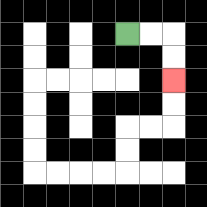{'start': '[5, 1]', 'end': '[7, 3]', 'path_directions': 'R,R,D,D', 'path_coordinates': '[[5, 1], [6, 1], [7, 1], [7, 2], [7, 3]]'}